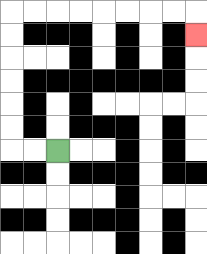{'start': '[2, 6]', 'end': '[8, 1]', 'path_directions': 'L,L,U,U,U,U,U,U,R,R,R,R,R,R,R,R,D', 'path_coordinates': '[[2, 6], [1, 6], [0, 6], [0, 5], [0, 4], [0, 3], [0, 2], [0, 1], [0, 0], [1, 0], [2, 0], [3, 0], [4, 0], [5, 0], [6, 0], [7, 0], [8, 0], [8, 1]]'}